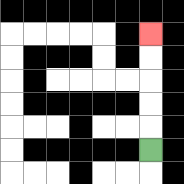{'start': '[6, 6]', 'end': '[6, 1]', 'path_directions': 'U,U,U,U,U', 'path_coordinates': '[[6, 6], [6, 5], [6, 4], [6, 3], [6, 2], [6, 1]]'}